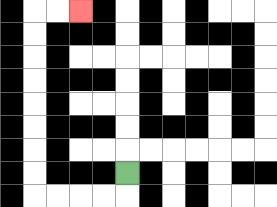{'start': '[5, 7]', 'end': '[3, 0]', 'path_directions': 'D,L,L,L,L,U,U,U,U,U,U,U,U,R,R', 'path_coordinates': '[[5, 7], [5, 8], [4, 8], [3, 8], [2, 8], [1, 8], [1, 7], [1, 6], [1, 5], [1, 4], [1, 3], [1, 2], [1, 1], [1, 0], [2, 0], [3, 0]]'}